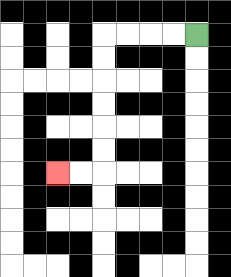{'start': '[8, 1]', 'end': '[2, 7]', 'path_directions': 'L,L,L,L,D,D,D,D,D,D,L,L', 'path_coordinates': '[[8, 1], [7, 1], [6, 1], [5, 1], [4, 1], [4, 2], [4, 3], [4, 4], [4, 5], [4, 6], [4, 7], [3, 7], [2, 7]]'}